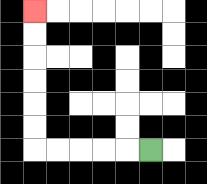{'start': '[6, 6]', 'end': '[1, 0]', 'path_directions': 'L,L,L,L,L,U,U,U,U,U,U', 'path_coordinates': '[[6, 6], [5, 6], [4, 6], [3, 6], [2, 6], [1, 6], [1, 5], [1, 4], [1, 3], [1, 2], [1, 1], [1, 0]]'}